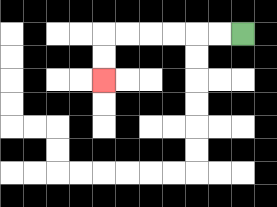{'start': '[10, 1]', 'end': '[4, 3]', 'path_directions': 'L,L,L,L,L,L,D,D', 'path_coordinates': '[[10, 1], [9, 1], [8, 1], [7, 1], [6, 1], [5, 1], [4, 1], [4, 2], [4, 3]]'}